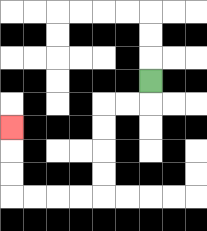{'start': '[6, 3]', 'end': '[0, 5]', 'path_directions': 'D,L,L,D,D,D,D,L,L,L,L,U,U,U', 'path_coordinates': '[[6, 3], [6, 4], [5, 4], [4, 4], [4, 5], [4, 6], [4, 7], [4, 8], [3, 8], [2, 8], [1, 8], [0, 8], [0, 7], [0, 6], [0, 5]]'}